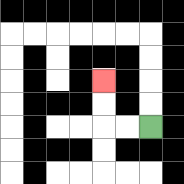{'start': '[6, 5]', 'end': '[4, 3]', 'path_directions': 'L,L,U,U', 'path_coordinates': '[[6, 5], [5, 5], [4, 5], [4, 4], [4, 3]]'}